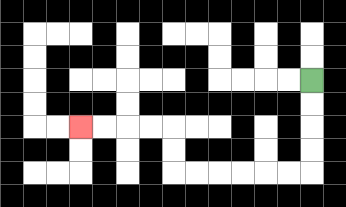{'start': '[13, 3]', 'end': '[3, 5]', 'path_directions': 'D,D,D,D,L,L,L,L,L,L,U,U,L,L,L,L', 'path_coordinates': '[[13, 3], [13, 4], [13, 5], [13, 6], [13, 7], [12, 7], [11, 7], [10, 7], [9, 7], [8, 7], [7, 7], [7, 6], [7, 5], [6, 5], [5, 5], [4, 5], [3, 5]]'}